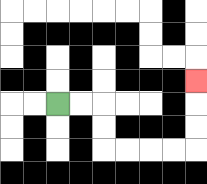{'start': '[2, 4]', 'end': '[8, 3]', 'path_directions': 'R,R,D,D,R,R,R,R,U,U,U', 'path_coordinates': '[[2, 4], [3, 4], [4, 4], [4, 5], [4, 6], [5, 6], [6, 6], [7, 6], [8, 6], [8, 5], [8, 4], [8, 3]]'}